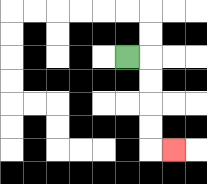{'start': '[5, 2]', 'end': '[7, 6]', 'path_directions': 'R,D,D,D,D,R', 'path_coordinates': '[[5, 2], [6, 2], [6, 3], [6, 4], [6, 5], [6, 6], [7, 6]]'}